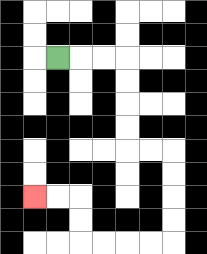{'start': '[2, 2]', 'end': '[1, 8]', 'path_directions': 'R,R,R,D,D,D,D,R,R,D,D,D,D,L,L,L,L,U,U,L,L', 'path_coordinates': '[[2, 2], [3, 2], [4, 2], [5, 2], [5, 3], [5, 4], [5, 5], [5, 6], [6, 6], [7, 6], [7, 7], [7, 8], [7, 9], [7, 10], [6, 10], [5, 10], [4, 10], [3, 10], [3, 9], [3, 8], [2, 8], [1, 8]]'}